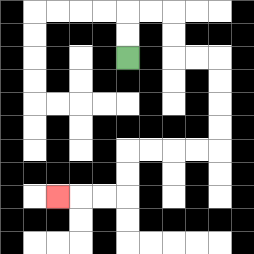{'start': '[5, 2]', 'end': '[2, 8]', 'path_directions': 'U,U,R,R,D,D,R,R,D,D,D,D,L,L,L,L,D,D,L,L,L', 'path_coordinates': '[[5, 2], [5, 1], [5, 0], [6, 0], [7, 0], [7, 1], [7, 2], [8, 2], [9, 2], [9, 3], [9, 4], [9, 5], [9, 6], [8, 6], [7, 6], [6, 6], [5, 6], [5, 7], [5, 8], [4, 8], [3, 8], [2, 8]]'}